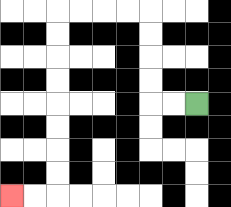{'start': '[8, 4]', 'end': '[0, 8]', 'path_directions': 'L,L,U,U,U,U,L,L,L,L,D,D,D,D,D,D,D,D,L,L', 'path_coordinates': '[[8, 4], [7, 4], [6, 4], [6, 3], [6, 2], [6, 1], [6, 0], [5, 0], [4, 0], [3, 0], [2, 0], [2, 1], [2, 2], [2, 3], [2, 4], [2, 5], [2, 6], [2, 7], [2, 8], [1, 8], [0, 8]]'}